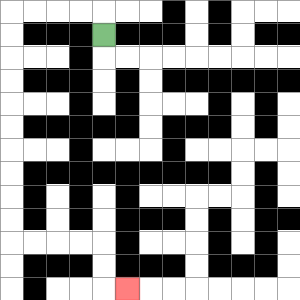{'start': '[4, 1]', 'end': '[5, 12]', 'path_directions': 'U,L,L,L,L,D,D,D,D,D,D,D,D,D,D,R,R,R,R,D,D,R', 'path_coordinates': '[[4, 1], [4, 0], [3, 0], [2, 0], [1, 0], [0, 0], [0, 1], [0, 2], [0, 3], [0, 4], [0, 5], [0, 6], [0, 7], [0, 8], [0, 9], [0, 10], [1, 10], [2, 10], [3, 10], [4, 10], [4, 11], [4, 12], [5, 12]]'}